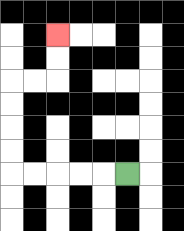{'start': '[5, 7]', 'end': '[2, 1]', 'path_directions': 'L,L,L,L,L,U,U,U,U,R,R,U,U', 'path_coordinates': '[[5, 7], [4, 7], [3, 7], [2, 7], [1, 7], [0, 7], [0, 6], [0, 5], [0, 4], [0, 3], [1, 3], [2, 3], [2, 2], [2, 1]]'}